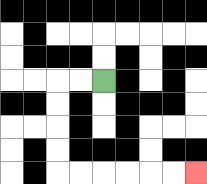{'start': '[4, 3]', 'end': '[8, 7]', 'path_directions': 'L,L,D,D,D,D,R,R,R,R,R,R', 'path_coordinates': '[[4, 3], [3, 3], [2, 3], [2, 4], [2, 5], [2, 6], [2, 7], [3, 7], [4, 7], [5, 7], [6, 7], [7, 7], [8, 7]]'}